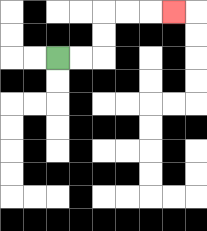{'start': '[2, 2]', 'end': '[7, 0]', 'path_directions': 'R,R,U,U,R,R,R', 'path_coordinates': '[[2, 2], [3, 2], [4, 2], [4, 1], [4, 0], [5, 0], [6, 0], [7, 0]]'}